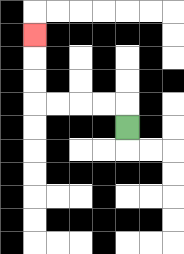{'start': '[5, 5]', 'end': '[1, 1]', 'path_directions': 'U,L,L,L,L,U,U,U', 'path_coordinates': '[[5, 5], [5, 4], [4, 4], [3, 4], [2, 4], [1, 4], [1, 3], [1, 2], [1, 1]]'}